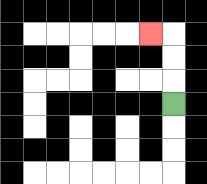{'start': '[7, 4]', 'end': '[6, 1]', 'path_directions': 'U,U,U,L', 'path_coordinates': '[[7, 4], [7, 3], [7, 2], [7, 1], [6, 1]]'}